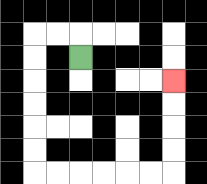{'start': '[3, 2]', 'end': '[7, 3]', 'path_directions': 'U,L,L,D,D,D,D,D,D,R,R,R,R,R,R,U,U,U,U', 'path_coordinates': '[[3, 2], [3, 1], [2, 1], [1, 1], [1, 2], [1, 3], [1, 4], [1, 5], [1, 6], [1, 7], [2, 7], [3, 7], [4, 7], [5, 7], [6, 7], [7, 7], [7, 6], [7, 5], [7, 4], [7, 3]]'}